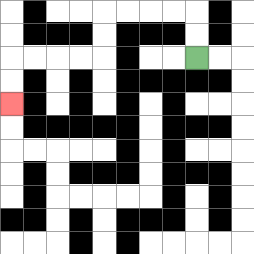{'start': '[8, 2]', 'end': '[0, 4]', 'path_directions': 'U,U,L,L,L,L,D,D,L,L,L,L,D,D', 'path_coordinates': '[[8, 2], [8, 1], [8, 0], [7, 0], [6, 0], [5, 0], [4, 0], [4, 1], [4, 2], [3, 2], [2, 2], [1, 2], [0, 2], [0, 3], [0, 4]]'}